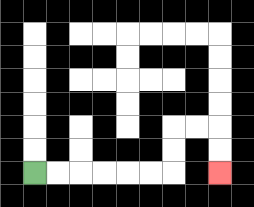{'start': '[1, 7]', 'end': '[9, 7]', 'path_directions': 'R,R,R,R,R,R,U,U,R,R,D,D', 'path_coordinates': '[[1, 7], [2, 7], [3, 7], [4, 7], [5, 7], [6, 7], [7, 7], [7, 6], [7, 5], [8, 5], [9, 5], [9, 6], [9, 7]]'}